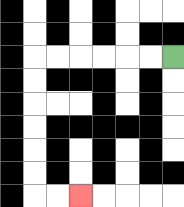{'start': '[7, 2]', 'end': '[3, 8]', 'path_directions': 'L,L,L,L,L,L,D,D,D,D,D,D,R,R', 'path_coordinates': '[[7, 2], [6, 2], [5, 2], [4, 2], [3, 2], [2, 2], [1, 2], [1, 3], [1, 4], [1, 5], [1, 6], [1, 7], [1, 8], [2, 8], [3, 8]]'}